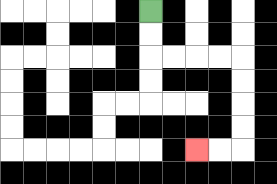{'start': '[6, 0]', 'end': '[8, 6]', 'path_directions': 'D,D,R,R,R,R,D,D,D,D,L,L', 'path_coordinates': '[[6, 0], [6, 1], [6, 2], [7, 2], [8, 2], [9, 2], [10, 2], [10, 3], [10, 4], [10, 5], [10, 6], [9, 6], [8, 6]]'}